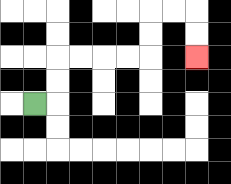{'start': '[1, 4]', 'end': '[8, 2]', 'path_directions': 'R,U,U,R,R,R,R,U,U,R,R,D,D', 'path_coordinates': '[[1, 4], [2, 4], [2, 3], [2, 2], [3, 2], [4, 2], [5, 2], [6, 2], [6, 1], [6, 0], [7, 0], [8, 0], [8, 1], [8, 2]]'}